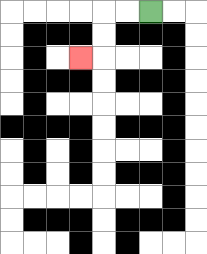{'start': '[6, 0]', 'end': '[3, 2]', 'path_directions': 'L,L,D,D,L', 'path_coordinates': '[[6, 0], [5, 0], [4, 0], [4, 1], [4, 2], [3, 2]]'}